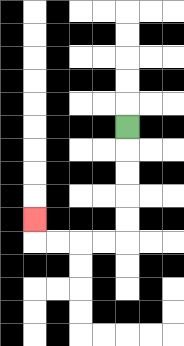{'start': '[5, 5]', 'end': '[1, 9]', 'path_directions': 'D,D,D,D,D,L,L,L,L,U', 'path_coordinates': '[[5, 5], [5, 6], [5, 7], [5, 8], [5, 9], [5, 10], [4, 10], [3, 10], [2, 10], [1, 10], [1, 9]]'}